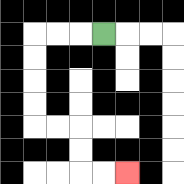{'start': '[4, 1]', 'end': '[5, 7]', 'path_directions': 'L,L,L,D,D,D,D,R,R,D,D,R,R', 'path_coordinates': '[[4, 1], [3, 1], [2, 1], [1, 1], [1, 2], [1, 3], [1, 4], [1, 5], [2, 5], [3, 5], [3, 6], [3, 7], [4, 7], [5, 7]]'}